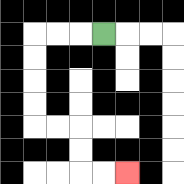{'start': '[4, 1]', 'end': '[5, 7]', 'path_directions': 'L,L,L,D,D,D,D,R,R,D,D,R,R', 'path_coordinates': '[[4, 1], [3, 1], [2, 1], [1, 1], [1, 2], [1, 3], [1, 4], [1, 5], [2, 5], [3, 5], [3, 6], [3, 7], [4, 7], [5, 7]]'}